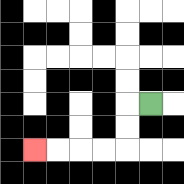{'start': '[6, 4]', 'end': '[1, 6]', 'path_directions': 'L,D,D,L,L,L,L', 'path_coordinates': '[[6, 4], [5, 4], [5, 5], [5, 6], [4, 6], [3, 6], [2, 6], [1, 6]]'}